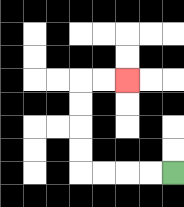{'start': '[7, 7]', 'end': '[5, 3]', 'path_directions': 'L,L,L,L,U,U,U,U,R,R', 'path_coordinates': '[[7, 7], [6, 7], [5, 7], [4, 7], [3, 7], [3, 6], [3, 5], [3, 4], [3, 3], [4, 3], [5, 3]]'}